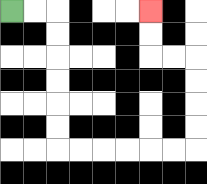{'start': '[0, 0]', 'end': '[6, 0]', 'path_directions': 'R,R,D,D,D,D,D,D,R,R,R,R,R,R,U,U,U,U,L,L,U,U', 'path_coordinates': '[[0, 0], [1, 0], [2, 0], [2, 1], [2, 2], [2, 3], [2, 4], [2, 5], [2, 6], [3, 6], [4, 6], [5, 6], [6, 6], [7, 6], [8, 6], [8, 5], [8, 4], [8, 3], [8, 2], [7, 2], [6, 2], [6, 1], [6, 0]]'}